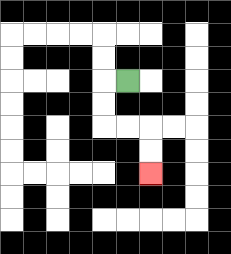{'start': '[5, 3]', 'end': '[6, 7]', 'path_directions': 'L,D,D,R,R,D,D', 'path_coordinates': '[[5, 3], [4, 3], [4, 4], [4, 5], [5, 5], [6, 5], [6, 6], [6, 7]]'}